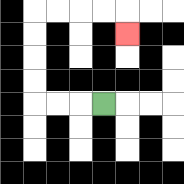{'start': '[4, 4]', 'end': '[5, 1]', 'path_directions': 'L,L,L,U,U,U,U,R,R,R,R,D', 'path_coordinates': '[[4, 4], [3, 4], [2, 4], [1, 4], [1, 3], [1, 2], [1, 1], [1, 0], [2, 0], [3, 0], [4, 0], [5, 0], [5, 1]]'}